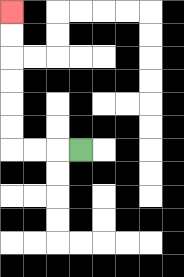{'start': '[3, 6]', 'end': '[0, 0]', 'path_directions': 'L,L,L,U,U,U,U,U,U', 'path_coordinates': '[[3, 6], [2, 6], [1, 6], [0, 6], [0, 5], [0, 4], [0, 3], [0, 2], [0, 1], [0, 0]]'}